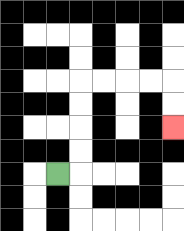{'start': '[2, 7]', 'end': '[7, 5]', 'path_directions': 'R,U,U,U,U,R,R,R,R,D,D', 'path_coordinates': '[[2, 7], [3, 7], [3, 6], [3, 5], [3, 4], [3, 3], [4, 3], [5, 3], [6, 3], [7, 3], [7, 4], [7, 5]]'}